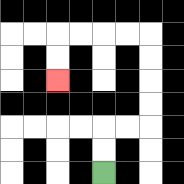{'start': '[4, 7]', 'end': '[2, 3]', 'path_directions': 'U,U,R,R,U,U,U,U,L,L,L,L,D,D', 'path_coordinates': '[[4, 7], [4, 6], [4, 5], [5, 5], [6, 5], [6, 4], [6, 3], [6, 2], [6, 1], [5, 1], [4, 1], [3, 1], [2, 1], [2, 2], [2, 3]]'}